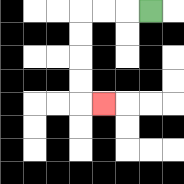{'start': '[6, 0]', 'end': '[4, 4]', 'path_directions': 'L,L,L,D,D,D,D,R', 'path_coordinates': '[[6, 0], [5, 0], [4, 0], [3, 0], [3, 1], [3, 2], [3, 3], [3, 4], [4, 4]]'}